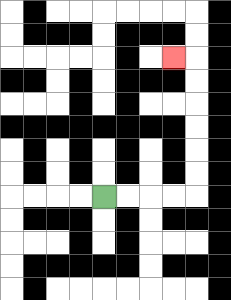{'start': '[4, 8]', 'end': '[7, 2]', 'path_directions': 'R,R,R,R,U,U,U,U,U,U,L', 'path_coordinates': '[[4, 8], [5, 8], [6, 8], [7, 8], [8, 8], [8, 7], [8, 6], [8, 5], [8, 4], [8, 3], [8, 2], [7, 2]]'}